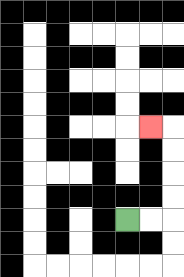{'start': '[5, 9]', 'end': '[6, 5]', 'path_directions': 'R,R,U,U,U,U,L', 'path_coordinates': '[[5, 9], [6, 9], [7, 9], [7, 8], [7, 7], [7, 6], [7, 5], [6, 5]]'}